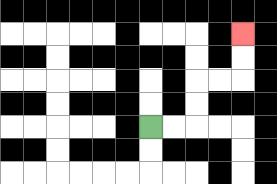{'start': '[6, 5]', 'end': '[10, 1]', 'path_directions': 'R,R,U,U,R,R,U,U', 'path_coordinates': '[[6, 5], [7, 5], [8, 5], [8, 4], [8, 3], [9, 3], [10, 3], [10, 2], [10, 1]]'}